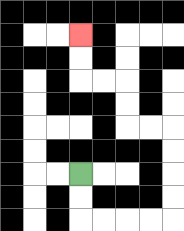{'start': '[3, 7]', 'end': '[3, 1]', 'path_directions': 'D,D,R,R,R,R,U,U,U,U,L,L,U,U,L,L,U,U', 'path_coordinates': '[[3, 7], [3, 8], [3, 9], [4, 9], [5, 9], [6, 9], [7, 9], [7, 8], [7, 7], [7, 6], [7, 5], [6, 5], [5, 5], [5, 4], [5, 3], [4, 3], [3, 3], [3, 2], [3, 1]]'}